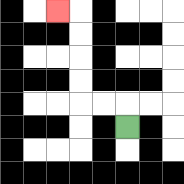{'start': '[5, 5]', 'end': '[2, 0]', 'path_directions': 'U,L,L,U,U,U,U,L', 'path_coordinates': '[[5, 5], [5, 4], [4, 4], [3, 4], [3, 3], [3, 2], [3, 1], [3, 0], [2, 0]]'}